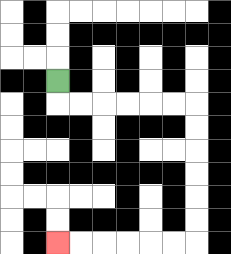{'start': '[2, 3]', 'end': '[2, 10]', 'path_directions': 'D,R,R,R,R,R,R,D,D,D,D,D,D,L,L,L,L,L,L', 'path_coordinates': '[[2, 3], [2, 4], [3, 4], [4, 4], [5, 4], [6, 4], [7, 4], [8, 4], [8, 5], [8, 6], [8, 7], [8, 8], [8, 9], [8, 10], [7, 10], [6, 10], [5, 10], [4, 10], [3, 10], [2, 10]]'}